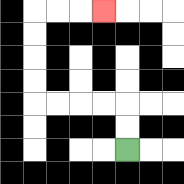{'start': '[5, 6]', 'end': '[4, 0]', 'path_directions': 'U,U,L,L,L,L,U,U,U,U,R,R,R', 'path_coordinates': '[[5, 6], [5, 5], [5, 4], [4, 4], [3, 4], [2, 4], [1, 4], [1, 3], [1, 2], [1, 1], [1, 0], [2, 0], [3, 0], [4, 0]]'}